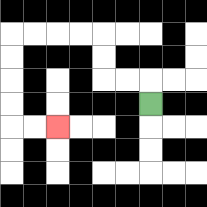{'start': '[6, 4]', 'end': '[2, 5]', 'path_directions': 'U,L,L,U,U,L,L,L,L,D,D,D,D,R,R', 'path_coordinates': '[[6, 4], [6, 3], [5, 3], [4, 3], [4, 2], [4, 1], [3, 1], [2, 1], [1, 1], [0, 1], [0, 2], [0, 3], [0, 4], [0, 5], [1, 5], [2, 5]]'}